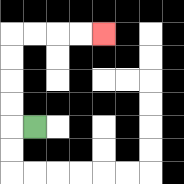{'start': '[1, 5]', 'end': '[4, 1]', 'path_directions': 'L,U,U,U,U,R,R,R,R', 'path_coordinates': '[[1, 5], [0, 5], [0, 4], [0, 3], [0, 2], [0, 1], [1, 1], [2, 1], [3, 1], [4, 1]]'}